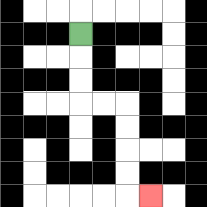{'start': '[3, 1]', 'end': '[6, 8]', 'path_directions': 'D,D,D,R,R,D,D,D,D,R', 'path_coordinates': '[[3, 1], [3, 2], [3, 3], [3, 4], [4, 4], [5, 4], [5, 5], [5, 6], [5, 7], [5, 8], [6, 8]]'}